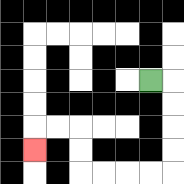{'start': '[6, 3]', 'end': '[1, 6]', 'path_directions': 'R,D,D,D,D,L,L,L,L,U,U,L,L,D', 'path_coordinates': '[[6, 3], [7, 3], [7, 4], [7, 5], [7, 6], [7, 7], [6, 7], [5, 7], [4, 7], [3, 7], [3, 6], [3, 5], [2, 5], [1, 5], [1, 6]]'}